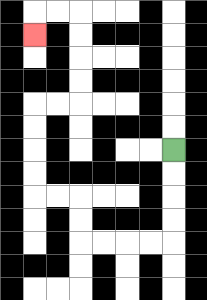{'start': '[7, 6]', 'end': '[1, 1]', 'path_directions': 'D,D,D,D,L,L,L,L,U,U,L,L,U,U,U,U,R,R,U,U,U,U,L,L,D', 'path_coordinates': '[[7, 6], [7, 7], [7, 8], [7, 9], [7, 10], [6, 10], [5, 10], [4, 10], [3, 10], [3, 9], [3, 8], [2, 8], [1, 8], [1, 7], [1, 6], [1, 5], [1, 4], [2, 4], [3, 4], [3, 3], [3, 2], [3, 1], [3, 0], [2, 0], [1, 0], [1, 1]]'}